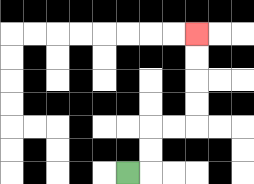{'start': '[5, 7]', 'end': '[8, 1]', 'path_directions': 'R,U,U,R,R,U,U,U,U', 'path_coordinates': '[[5, 7], [6, 7], [6, 6], [6, 5], [7, 5], [8, 5], [8, 4], [8, 3], [8, 2], [8, 1]]'}